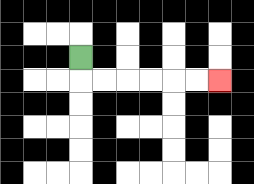{'start': '[3, 2]', 'end': '[9, 3]', 'path_directions': 'D,R,R,R,R,R,R', 'path_coordinates': '[[3, 2], [3, 3], [4, 3], [5, 3], [6, 3], [7, 3], [8, 3], [9, 3]]'}